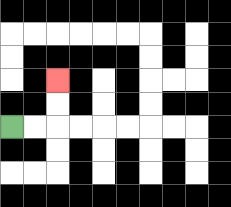{'start': '[0, 5]', 'end': '[2, 3]', 'path_directions': 'R,R,U,U', 'path_coordinates': '[[0, 5], [1, 5], [2, 5], [2, 4], [2, 3]]'}